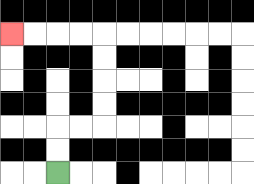{'start': '[2, 7]', 'end': '[0, 1]', 'path_directions': 'U,U,R,R,U,U,U,U,L,L,L,L', 'path_coordinates': '[[2, 7], [2, 6], [2, 5], [3, 5], [4, 5], [4, 4], [4, 3], [4, 2], [4, 1], [3, 1], [2, 1], [1, 1], [0, 1]]'}